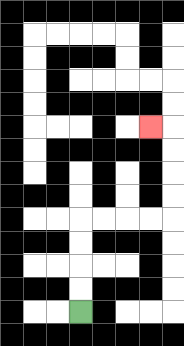{'start': '[3, 13]', 'end': '[6, 5]', 'path_directions': 'U,U,U,U,R,R,R,R,U,U,U,U,L', 'path_coordinates': '[[3, 13], [3, 12], [3, 11], [3, 10], [3, 9], [4, 9], [5, 9], [6, 9], [7, 9], [7, 8], [7, 7], [7, 6], [7, 5], [6, 5]]'}